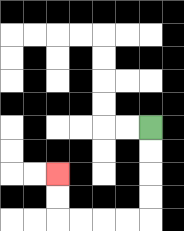{'start': '[6, 5]', 'end': '[2, 7]', 'path_directions': 'D,D,D,D,L,L,L,L,U,U', 'path_coordinates': '[[6, 5], [6, 6], [6, 7], [6, 8], [6, 9], [5, 9], [4, 9], [3, 9], [2, 9], [2, 8], [2, 7]]'}